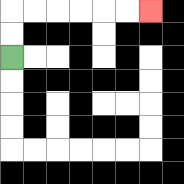{'start': '[0, 2]', 'end': '[6, 0]', 'path_directions': 'U,U,R,R,R,R,R,R', 'path_coordinates': '[[0, 2], [0, 1], [0, 0], [1, 0], [2, 0], [3, 0], [4, 0], [5, 0], [6, 0]]'}